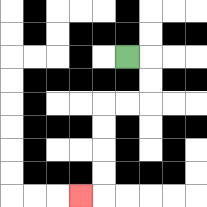{'start': '[5, 2]', 'end': '[3, 8]', 'path_directions': 'R,D,D,L,L,D,D,D,D,L', 'path_coordinates': '[[5, 2], [6, 2], [6, 3], [6, 4], [5, 4], [4, 4], [4, 5], [4, 6], [4, 7], [4, 8], [3, 8]]'}